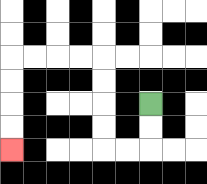{'start': '[6, 4]', 'end': '[0, 6]', 'path_directions': 'D,D,L,L,U,U,U,U,L,L,L,L,D,D,D,D', 'path_coordinates': '[[6, 4], [6, 5], [6, 6], [5, 6], [4, 6], [4, 5], [4, 4], [4, 3], [4, 2], [3, 2], [2, 2], [1, 2], [0, 2], [0, 3], [0, 4], [0, 5], [0, 6]]'}